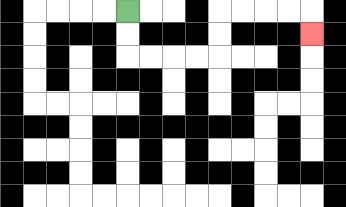{'start': '[5, 0]', 'end': '[13, 1]', 'path_directions': 'D,D,R,R,R,R,U,U,R,R,R,R,D', 'path_coordinates': '[[5, 0], [5, 1], [5, 2], [6, 2], [7, 2], [8, 2], [9, 2], [9, 1], [9, 0], [10, 0], [11, 0], [12, 0], [13, 0], [13, 1]]'}